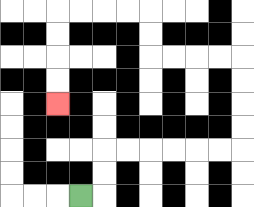{'start': '[3, 8]', 'end': '[2, 4]', 'path_directions': 'R,U,U,R,R,R,R,R,R,U,U,U,U,L,L,L,L,U,U,L,L,L,L,D,D,D,D', 'path_coordinates': '[[3, 8], [4, 8], [4, 7], [4, 6], [5, 6], [6, 6], [7, 6], [8, 6], [9, 6], [10, 6], [10, 5], [10, 4], [10, 3], [10, 2], [9, 2], [8, 2], [7, 2], [6, 2], [6, 1], [6, 0], [5, 0], [4, 0], [3, 0], [2, 0], [2, 1], [2, 2], [2, 3], [2, 4]]'}